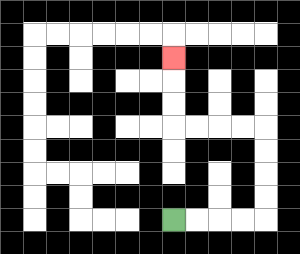{'start': '[7, 9]', 'end': '[7, 2]', 'path_directions': 'R,R,R,R,U,U,U,U,L,L,L,L,U,U,U', 'path_coordinates': '[[7, 9], [8, 9], [9, 9], [10, 9], [11, 9], [11, 8], [11, 7], [11, 6], [11, 5], [10, 5], [9, 5], [8, 5], [7, 5], [7, 4], [7, 3], [7, 2]]'}